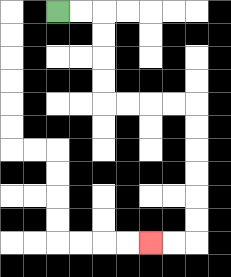{'start': '[2, 0]', 'end': '[6, 10]', 'path_directions': 'R,R,D,D,D,D,R,R,R,R,D,D,D,D,D,D,L,L', 'path_coordinates': '[[2, 0], [3, 0], [4, 0], [4, 1], [4, 2], [4, 3], [4, 4], [5, 4], [6, 4], [7, 4], [8, 4], [8, 5], [8, 6], [8, 7], [8, 8], [8, 9], [8, 10], [7, 10], [6, 10]]'}